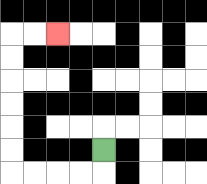{'start': '[4, 6]', 'end': '[2, 1]', 'path_directions': 'D,L,L,L,L,U,U,U,U,U,U,R,R', 'path_coordinates': '[[4, 6], [4, 7], [3, 7], [2, 7], [1, 7], [0, 7], [0, 6], [0, 5], [0, 4], [0, 3], [0, 2], [0, 1], [1, 1], [2, 1]]'}